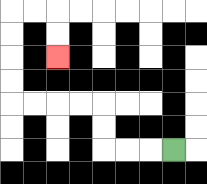{'start': '[7, 6]', 'end': '[2, 2]', 'path_directions': 'L,L,L,U,U,L,L,L,L,U,U,U,U,R,R,D,D', 'path_coordinates': '[[7, 6], [6, 6], [5, 6], [4, 6], [4, 5], [4, 4], [3, 4], [2, 4], [1, 4], [0, 4], [0, 3], [0, 2], [0, 1], [0, 0], [1, 0], [2, 0], [2, 1], [2, 2]]'}